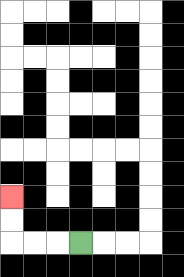{'start': '[3, 10]', 'end': '[0, 8]', 'path_directions': 'L,L,L,U,U', 'path_coordinates': '[[3, 10], [2, 10], [1, 10], [0, 10], [0, 9], [0, 8]]'}